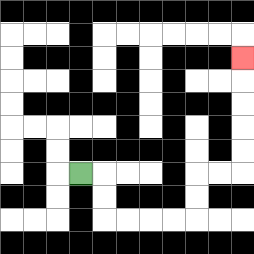{'start': '[3, 7]', 'end': '[10, 2]', 'path_directions': 'R,D,D,R,R,R,R,U,U,R,R,U,U,U,U,U', 'path_coordinates': '[[3, 7], [4, 7], [4, 8], [4, 9], [5, 9], [6, 9], [7, 9], [8, 9], [8, 8], [8, 7], [9, 7], [10, 7], [10, 6], [10, 5], [10, 4], [10, 3], [10, 2]]'}